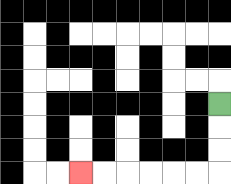{'start': '[9, 4]', 'end': '[3, 7]', 'path_directions': 'D,D,D,L,L,L,L,L,L', 'path_coordinates': '[[9, 4], [9, 5], [9, 6], [9, 7], [8, 7], [7, 7], [6, 7], [5, 7], [4, 7], [3, 7]]'}